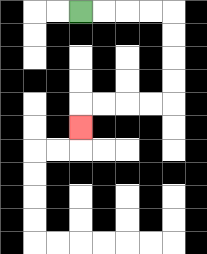{'start': '[3, 0]', 'end': '[3, 5]', 'path_directions': 'R,R,R,R,D,D,D,D,L,L,L,L,D', 'path_coordinates': '[[3, 0], [4, 0], [5, 0], [6, 0], [7, 0], [7, 1], [7, 2], [7, 3], [7, 4], [6, 4], [5, 4], [4, 4], [3, 4], [3, 5]]'}